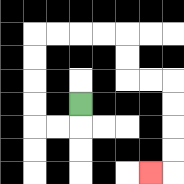{'start': '[3, 4]', 'end': '[6, 7]', 'path_directions': 'D,L,L,U,U,U,U,R,R,R,R,D,D,R,R,D,D,D,D,L', 'path_coordinates': '[[3, 4], [3, 5], [2, 5], [1, 5], [1, 4], [1, 3], [1, 2], [1, 1], [2, 1], [3, 1], [4, 1], [5, 1], [5, 2], [5, 3], [6, 3], [7, 3], [7, 4], [7, 5], [7, 6], [7, 7], [6, 7]]'}